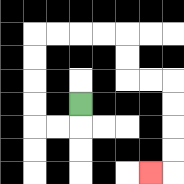{'start': '[3, 4]', 'end': '[6, 7]', 'path_directions': 'D,L,L,U,U,U,U,R,R,R,R,D,D,R,R,D,D,D,D,L', 'path_coordinates': '[[3, 4], [3, 5], [2, 5], [1, 5], [1, 4], [1, 3], [1, 2], [1, 1], [2, 1], [3, 1], [4, 1], [5, 1], [5, 2], [5, 3], [6, 3], [7, 3], [7, 4], [7, 5], [7, 6], [7, 7], [6, 7]]'}